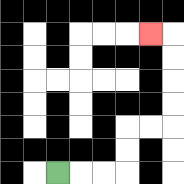{'start': '[2, 7]', 'end': '[6, 1]', 'path_directions': 'R,R,R,U,U,R,R,U,U,U,U,L', 'path_coordinates': '[[2, 7], [3, 7], [4, 7], [5, 7], [5, 6], [5, 5], [6, 5], [7, 5], [7, 4], [7, 3], [7, 2], [7, 1], [6, 1]]'}